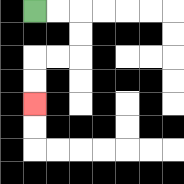{'start': '[1, 0]', 'end': '[1, 4]', 'path_directions': 'R,R,D,D,L,L,D,D', 'path_coordinates': '[[1, 0], [2, 0], [3, 0], [3, 1], [3, 2], [2, 2], [1, 2], [1, 3], [1, 4]]'}